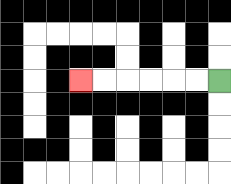{'start': '[9, 3]', 'end': '[3, 3]', 'path_directions': 'L,L,L,L,L,L', 'path_coordinates': '[[9, 3], [8, 3], [7, 3], [6, 3], [5, 3], [4, 3], [3, 3]]'}